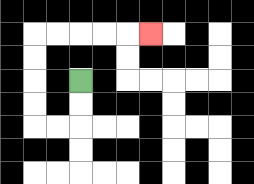{'start': '[3, 3]', 'end': '[6, 1]', 'path_directions': 'D,D,L,L,U,U,U,U,R,R,R,R,R', 'path_coordinates': '[[3, 3], [3, 4], [3, 5], [2, 5], [1, 5], [1, 4], [1, 3], [1, 2], [1, 1], [2, 1], [3, 1], [4, 1], [5, 1], [6, 1]]'}